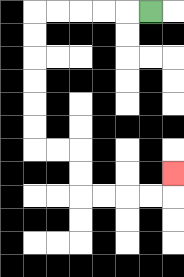{'start': '[6, 0]', 'end': '[7, 7]', 'path_directions': 'L,L,L,L,L,D,D,D,D,D,D,R,R,D,D,R,R,R,R,U', 'path_coordinates': '[[6, 0], [5, 0], [4, 0], [3, 0], [2, 0], [1, 0], [1, 1], [1, 2], [1, 3], [1, 4], [1, 5], [1, 6], [2, 6], [3, 6], [3, 7], [3, 8], [4, 8], [5, 8], [6, 8], [7, 8], [7, 7]]'}